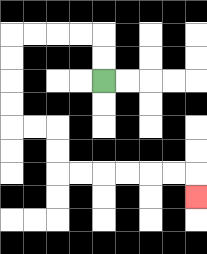{'start': '[4, 3]', 'end': '[8, 8]', 'path_directions': 'U,U,L,L,L,L,D,D,D,D,R,R,D,D,R,R,R,R,R,R,D', 'path_coordinates': '[[4, 3], [4, 2], [4, 1], [3, 1], [2, 1], [1, 1], [0, 1], [0, 2], [0, 3], [0, 4], [0, 5], [1, 5], [2, 5], [2, 6], [2, 7], [3, 7], [4, 7], [5, 7], [6, 7], [7, 7], [8, 7], [8, 8]]'}